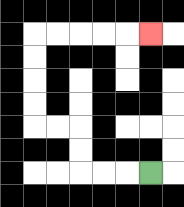{'start': '[6, 7]', 'end': '[6, 1]', 'path_directions': 'L,L,L,U,U,L,L,U,U,U,U,R,R,R,R,R', 'path_coordinates': '[[6, 7], [5, 7], [4, 7], [3, 7], [3, 6], [3, 5], [2, 5], [1, 5], [1, 4], [1, 3], [1, 2], [1, 1], [2, 1], [3, 1], [4, 1], [5, 1], [6, 1]]'}